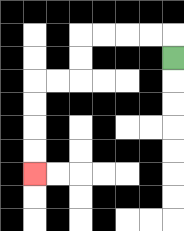{'start': '[7, 2]', 'end': '[1, 7]', 'path_directions': 'U,L,L,L,L,D,D,L,L,D,D,D,D', 'path_coordinates': '[[7, 2], [7, 1], [6, 1], [5, 1], [4, 1], [3, 1], [3, 2], [3, 3], [2, 3], [1, 3], [1, 4], [1, 5], [1, 6], [1, 7]]'}